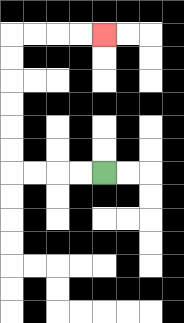{'start': '[4, 7]', 'end': '[4, 1]', 'path_directions': 'L,L,L,L,U,U,U,U,U,U,R,R,R,R', 'path_coordinates': '[[4, 7], [3, 7], [2, 7], [1, 7], [0, 7], [0, 6], [0, 5], [0, 4], [0, 3], [0, 2], [0, 1], [1, 1], [2, 1], [3, 1], [4, 1]]'}